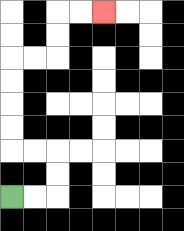{'start': '[0, 8]', 'end': '[4, 0]', 'path_directions': 'R,R,U,U,L,L,U,U,U,U,R,R,U,U,R,R', 'path_coordinates': '[[0, 8], [1, 8], [2, 8], [2, 7], [2, 6], [1, 6], [0, 6], [0, 5], [0, 4], [0, 3], [0, 2], [1, 2], [2, 2], [2, 1], [2, 0], [3, 0], [4, 0]]'}